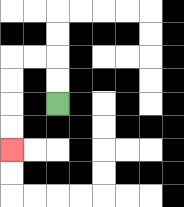{'start': '[2, 4]', 'end': '[0, 6]', 'path_directions': 'U,U,L,L,D,D,D,D', 'path_coordinates': '[[2, 4], [2, 3], [2, 2], [1, 2], [0, 2], [0, 3], [0, 4], [0, 5], [0, 6]]'}